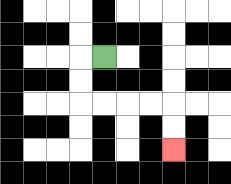{'start': '[4, 2]', 'end': '[7, 6]', 'path_directions': 'L,D,D,R,R,R,R,D,D', 'path_coordinates': '[[4, 2], [3, 2], [3, 3], [3, 4], [4, 4], [5, 4], [6, 4], [7, 4], [7, 5], [7, 6]]'}